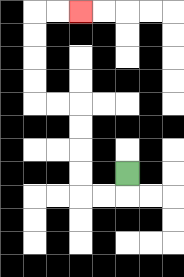{'start': '[5, 7]', 'end': '[3, 0]', 'path_directions': 'D,L,L,U,U,U,U,L,L,U,U,U,U,R,R', 'path_coordinates': '[[5, 7], [5, 8], [4, 8], [3, 8], [3, 7], [3, 6], [3, 5], [3, 4], [2, 4], [1, 4], [1, 3], [1, 2], [1, 1], [1, 0], [2, 0], [3, 0]]'}